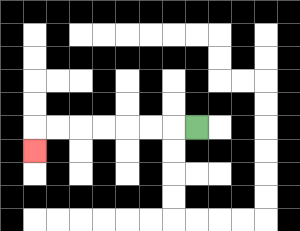{'start': '[8, 5]', 'end': '[1, 6]', 'path_directions': 'L,L,L,L,L,L,L,D', 'path_coordinates': '[[8, 5], [7, 5], [6, 5], [5, 5], [4, 5], [3, 5], [2, 5], [1, 5], [1, 6]]'}